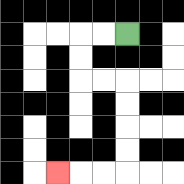{'start': '[5, 1]', 'end': '[2, 7]', 'path_directions': 'L,L,D,D,R,R,D,D,D,D,L,L,L', 'path_coordinates': '[[5, 1], [4, 1], [3, 1], [3, 2], [3, 3], [4, 3], [5, 3], [5, 4], [5, 5], [5, 6], [5, 7], [4, 7], [3, 7], [2, 7]]'}